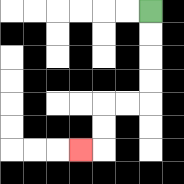{'start': '[6, 0]', 'end': '[3, 6]', 'path_directions': 'D,D,D,D,L,L,D,D,L', 'path_coordinates': '[[6, 0], [6, 1], [6, 2], [6, 3], [6, 4], [5, 4], [4, 4], [4, 5], [4, 6], [3, 6]]'}